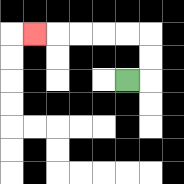{'start': '[5, 3]', 'end': '[1, 1]', 'path_directions': 'R,U,U,L,L,L,L,L', 'path_coordinates': '[[5, 3], [6, 3], [6, 2], [6, 1], [5, 1], [4, 1], [3, 1], [2, 1], [1, 1]]'}